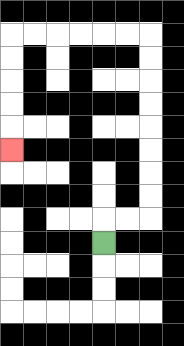{'start': '[4, 10]', 'end': '[0, 6]', 'path_directions': 'U,R,R,U,U,U,U,U,U,U,U,L,L,L,L,L,L,D,D,D,D,D', 'path_coordinates': '[[4, 10], [4, 9], [5, 9], [6, 9], [6, 8], [6, 7], [6, 6], [6, 5], [6, 4], [6, 3], [6, 2], [6, 1], [5, 1], [4, 1], [3, 1], [2, 1], [1, 1], [0, 1], [0, 2], [0, 3], [0, 4], [0, 5], [0, 6]]'}